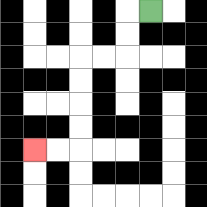{'start': '[6, 0]', 'end': '[1, 6]', 'path_directions': 'L,D,D,L,L,D,D,D,D,L,L', 'path_coordinates': '[[6, 0], [5, 0], [5, 1], [5, 2], [4, 2], [3, 2], [3, 3], [3, 4], [3, 5], [3, 6], [2, 6], [1, 6]]'}